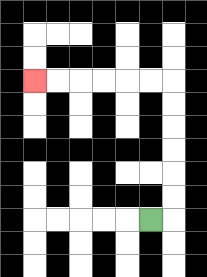{'start': '[6, 9]', 'end': '[1, 3]', 'path_directions': 'R,U,U,U,U,U,U,L,L,L,L,L,L', 'path_coordinates': '[[6, 9], [7, 9], [7, 8], [7, 7], [7, 6], [7, 5], [7, 4], [7, 3], [6, 3], [5, 3], [4, 3], [3, 3], [2, 3], [1, 3]]'}